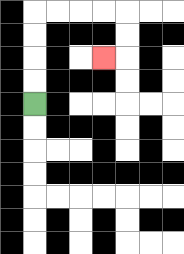{'start': '[1, 4]', 'end': '[4, 2]', 'path_directions': 'U,U,U,U,R,R,R,R,D,D,L', 'path_coordinates': '[[1, 4], [1, 3], [1, 2], [1, 1], [1, 0], [2, 0], [3, 0], [4, 0], [5, 0], [5, 1], [5, 2], [4, 2]]'}